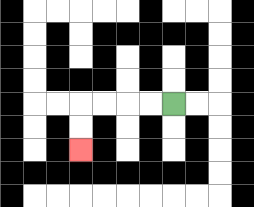{'start': '[7, 4]', 'end': '[3, 6]', 'path_directions': 'L,L,L,L,D,D', 'path_coordinates': '[[7, 4], [6, 4], [5, 4], [4, 4], [3, 4], [3, 5], [3, 6]]'}